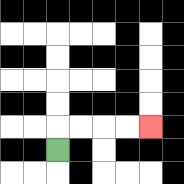{'start': '[2, 6]', 'end': '[6, 5]', 'path_directions': 'U,R,R,R,R', 'path_coordinates': '[[2, 6], [2, 5], [3, 5], [4, 5], [5, 5], [6, 5]]'}